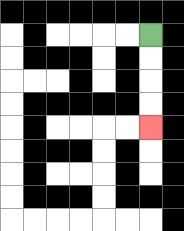{'start': '[6, 1]', 'end': '[6, 5]', 'path_directions': 'D,D,D,D', 'path_coordinates': '[[6, 1], [6, 2], [6, 3], [6, 4], [6, 5]]'}